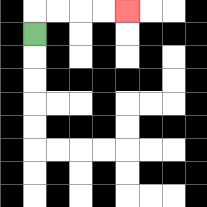{'start': '[1, 1]', 'end': '[5, 0]', 'path_directions': 'U,R,R,R,R', 'path_coordinates': '[[1, 1], [1, 0], [2, 0], [3, 0], [4, 0], [5, 0]]'}